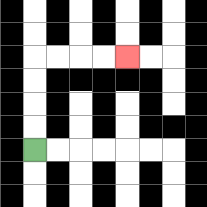{'start': '[1, 6]', 'end': '[5, 2]', 'path_directions': 'U,U,U,U,R,R,R,R', 'path_coordinates': '[[1, 6], [1, 5], [1, 4], [1, 3], [1, 2], [2, 2], [3, 2], [4, 2], [5, 2]]'}